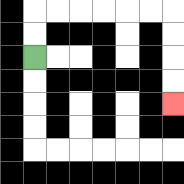{'start': '[1, 2]', 'end': '[7, 4]', 'path_directions': 'U,U,R,R,R,R,R,R,D,D,D,D', 'path_coordinates': '[[1, 2], [1, 1], [1, 0], [2, 0], [3, 0], [4, 0], [5, 0], [6, 0], [7, 0], [7, 1], [7, 2], [7, 3], [7, 4]]'}